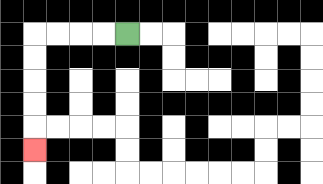{'start': '[5, 1]', 'end': '[1, 6]', 'path_directions': 'L,L,L,L,D,D,D,D,D', 'path_coordinates': '[[5, 1], [4, 1], [3, 1], [2, 1], [1, 1], [1, 2], [1, 3], [1, 4], [1, 5], [1, 6]]'}